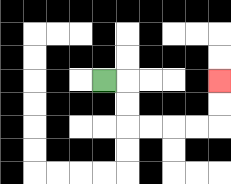{'start': '[4, 3]', 'end': '[9, 3]', 'path_directions': 'R,D,D,R,R,R,R,U,U', 'path_coordinates': '[[4, 3], [5, 3], [5, 4], [5, 5], [6, 5], [7, 5], [8, 5], [9, 5], [9, 4], [9, 3]]'}